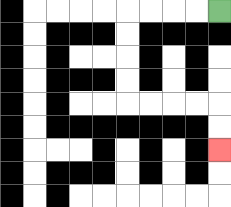{'start': '[9, 0]', 'end': '[9, 6]', 'path_directions': 'L,L,L,L,D,D,D,D,R,R,R,R,D,D', 'path_coordinates': '[[9, 0], [8, 0], [7, 0], [6, 0], [5, 0], [5, 1], [5, 2], [5, 3], [5, 4], [6, 4], [7, 4], [8, 4], [9, 4], [9, 5], [9, 6]]'}